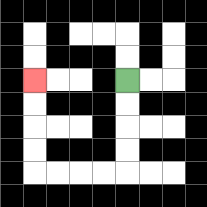{'start': '[5, 3]', 'end': '[1, 3]', 'path_directions': 'D,D,D,D,L,L,L,L,U,U,U,U', 'path_coordinates': '[[5, 3], [5, 4], [5, 5], [5, 6], [5, 7], [4, 7], [3, 7], [2, 7], [1, 7], [1, 6], [1, 5], [1, 4], [1, 3]]'}